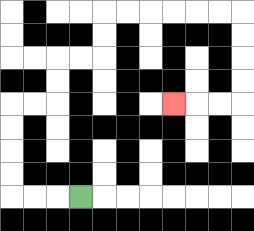{'start': '[3, 8]', 'end': '[7, 4]', 'path_directions': 'L,L,L,U,U,U,U,R,R,U,U,R,R,U,U,R,R,R,R,R,R,D,D,D,D,L,L,L', 'path_coordinates': '[[3, 8], [2, 8], [1, 8], [0, 8], [0, 7], [0, 6], [0, 5], [0, 4], [1, 4], [2, 4], [2, 3], [2, 2], [3, 2], [4, 2], [4, 1], [4, 0], [5, 0], [6, 0], [7, 0], [8, 0], [9, 0], [10, 0], [10, 1], [10, 2], [10, 3], [10, 4], [9, 4], [8, 4], [7, 4]]'}